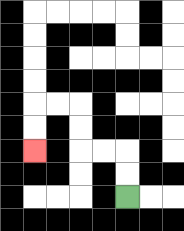{'start': '[5, 8]', 'end': '[1, 6]', 'path_directions': 'U,U,L,L,U,U,L,L,D,D', 'path_coordinates': '[[5, 8], [5, 7], [5, 6], [4, 6], [3, 6], [3, 5], [3, 4], [2, 4], [1, 4], [1, 5], [1, 6]]'}